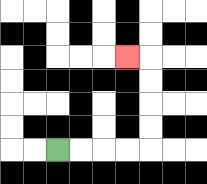{'start': '[2, 6]', 'end': '[5, 2]', 'path_directions': 'R,R,R,R,U,U,U,U,L', 'path_coordinates': '[[2, 6], [3, 6], [4, 6], [5, 6], [6, 6], [6, 5], [6, 4], [6, 3], [6, 2], [5, 2]]'}